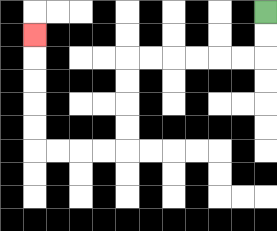{'start': '[11, 0]', 'end': '[1, 1]', 'path_directions': 'D,D,L,L,L,L,L,L,D,D,D,D,L,L,L,L,U,U,U,U,U', 'path_coordinates': '[[11, 0], [11, 1], [11, 2], [10, 2], [9, 2], [8, 2], [7, 2], [6, 2], [5, 2], [5, 3], [5, 4], [5, 5], [5, 6], [4, 6], [3, 6], [2, 6], [1, 6], [1, 5], [1, 4], [1, 3], [1, 2], [1, 1]]'}